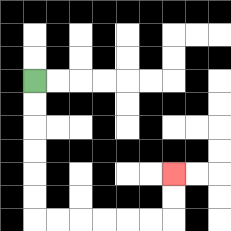{'start': '[1, 3]', 'end': '[7, 7]', 'path_directions': 'D,D,D,D,D,D,R,R,R,R,R,R,U,U', 'path_coordinates': '[[1, 3], [1, 4], [1, 5], [1, 6], [1, 7], [1, 8], [1, 9], [2, 9], [3, 9], [4, 9], [5, 9], [6, 9], [7, 9], [7, 8], [7, 7]]'}